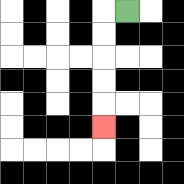{'start': '[5, 0]', 'end': '[4, 5]', 'path_directions': 'L,D,D,D,D,D', 'path_coordinates': '[[5, 0], [4, 0], [4, 1], [4, 2], [4, 3], [4, 4], [4, 5]]'}